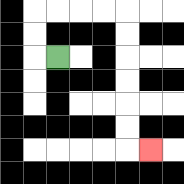{'start': '[2, 2]', 'end': '[6, 6]', 'path_directions': 'L,U,U,R,R,R,R,D,D,D,D,D,D,R', 'path_coordinates': '[[2, 2], [1, 2], [1, 1], [1, 0], [2, 0], [3, 0], [4, 0], [5, 0], [5, 1], [5, 2], [5, 3], [5, 4], [5, 5], [5, 6], [6, 6]]'}